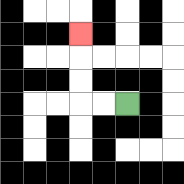{'start': '[5, 4]', 'end': '[3, 1]', 'path_directions': 'L,L,U,U,U', 'path_coordinates': '[[5, 4], [4, 4], [3, 4], [3, 3], [3, 2], [3, 1]]'}